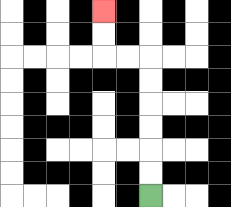{'start': '[6, 8]', 'end': '[4, 0]', 'path_directions': 'U,U,U,U,U,U,L,L,U,U', 'path_coordinates': '[[6, 8], [6, 7], [6, 6], [6, 5], [6, 4], [6, 3], [6, 2], [5, 2], [4, 2], [4, 1], [4, 0]]'}